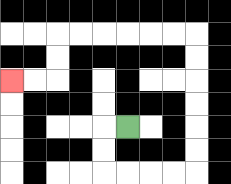{'start': '[5, 5]', 'end': '[0, 3]', 'path_directions': 'L,D,D,R,R,R,R,U,U,U,U,U,U,L,L,L,L,L,L,D,D,L,L', 'path_coordinates': '[[5, 5], [4, 5], [4, 6], [4, 7], [5, 7], [6, 7], [7, 7], [8, 7], [8, 6], [8, 5], [8, 4], [8, 3], [8, 2], [8, 1], [7, 1], [6, 1], [5, 1], [4, 1], [3, 1], [2, 1], [2, 2], [2, 3], [1, 3], [0, 3]]'}